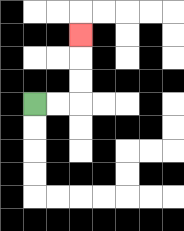{'start': '[1, 4]', 'end': '[3, 1]', 'path_directions': 'R,R,U,U,U', 'path_coordinates': '[[1, 4], [2, 4], [3, 4], [3, 3], [3, 2], [3, 1]]'}